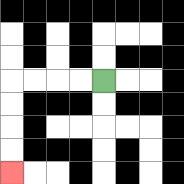{'start': '[4, 3]', 'end': '[0, 7]', 'path_directions': 'L,L,L,L,D,D,D,D', 'path_coordinates': '[[4, 3], [3, 3], [2, 3], [1, 3], [0, 3], [0, 4], [0, 5], [0, 6], [0, 7]]'}